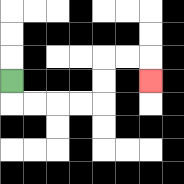{'start': '[0, 3]', 'end': '[6, 3]', 'path_directions': 'D,R,R,R,R,U,U,R,R,D', 'path_coordinates': '[[0, 3], [0, 4], [1, 4], [2, 4], [3, 4], [4, 4], [4, 3], [4, 2], [5, 2], [6, 2], [6, 3]]'}